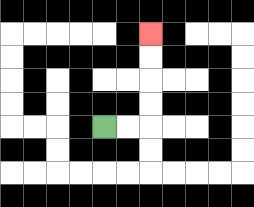{'start': '[4, 5]', 'end': '[6, 1]', 'path_directions': 'R,R,U,U,U,U', 'path_coordinates': '[[4, 5], [5, 5], [6, 5], [6, 4], [6, 3], [6, 2], [6, 1]]'}